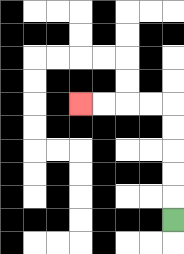{'start': '[7, 9]', 'end': '[3, 4]', 'path_directions': 'U,U,U,U,U,L,L,L,L', 'path_coordinates': '[[7, 9], [7, 8], [7, 7], [7, 6], [7, 5], [7, 4], [6, 4], [5, 4], [4, 4], [3, 4]]'}